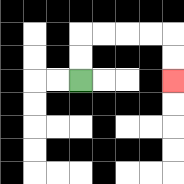{'start': '[3, 3]', 'end': '[7, 3]', 'path_directions': 'U,U,R,R,R,R,D,D', 'path_coordinates': '[[3, 3], [3, 2], [3, 1], [4, 1], [5, 1], [6, 1], [7, 1], [7, 2], [7, 3]]'}